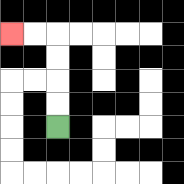{'start': '[2, 5]', 'end': '[0, 1]', 'path_directions': 'U,U,U,U,L,L', 'path_coordinates': '[[2, 5], [2, 4], [2, 3], [2, 2], [2, 1], [1, 1], [0, 1]]'}